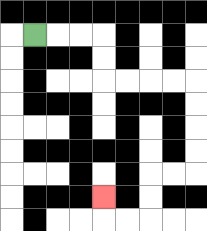{'start': '[1, 1]', 'end': '[4, 8]', 'path_directions': 'R,R,R,D,D,R,R,R,R,D,D,D,D,L,L,D,D,L,L,U', 'path_coordinates': '[[1, 1], [2, 1], [3, 1], [4, 1], [4, 2], [4, 3], [5, 3], [6, 3], [7, 3], [8, 3], [8, 4], [8, 5], [8, 6], [8, 7], [7, 7], [6, 7], [6, 8], [6, 9], [5, 9], [4, 9], [4, 8]]'}